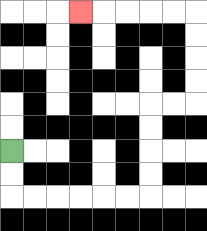{'start': '[0, 6]', 'end': '[3, 0]', 'path_directions': 'D,D,R,R,R,R,R,R,U,U,U,U,R,R,U,U,U,U,L,L,L,L,L', 'path_coordinates': '[[0, 6], [0, 7], [0, 8], [1, 8], [2, 8], [3, 8], [4, 8], [5, 8], [6, 8], [6, 7], [6, 6], [6, 5], [6, 4], [7, 4], [8, 4], [8, 3], [8, 2], [8, 1], [8, 0], [7, 0], [6, 0], [5, 0], [4, 0], [3, 0]]'}